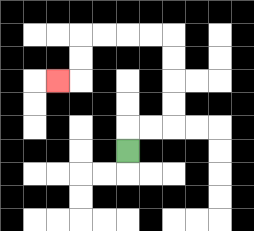{'start': '[5, 6]', 'end': '[2, 3]', 'path_directions': 'U,R,R,U,U,U,U,L,L,L,L,D,D,L', 'path_coordinates': '[[5, 6], [5, 5], [6, 5], [7, 5], [7, 4], [7, 3], [7, 2], [7, 1], [6, 1], [5, 1], [4, 1], [3, 1], [3, 2], [3, 3], [2, 3]]'}